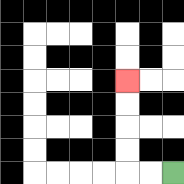{'start': '[7, 7]', 'end': '[5, 3]', 'path_directions': 'L,L,U,U,U,U', 'path_coordinates': '[[7, 7], [6, 7], [5, 7], [5, 6], [5, 5], [5, 4], [5, 3]]'}